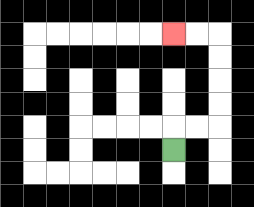{'start': '[7, 6]', 'end': '[7, 1]', 'path_directions': 'U,R,R,U,U,U,U,L,L', 'path_coordinates': '[[7, 6], [7, 5], [8, 5], [9, 5], [9, 4], [9, 3], [9, 2], [9, 1], [8, 1], [7, 1]]'}